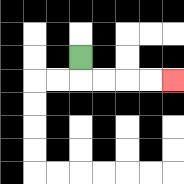{'start': '[3, 2]', 'end': '[7, 3]', 'path_directions': 'D,R,R,R,R', 'path_coordinates': '[[3, 2], [3, 3], [4, 3], [5, 3], [6, 3], [7, 3]]'}